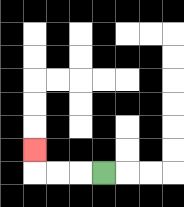{'start': '[4, 7]', 'end': '[1, 6]', 'path_directions': 'L,L,L,U', 'path_coordinates': '[[4, 7], [3, 7], [2, 7], [1, 7], [1, 6]]'}